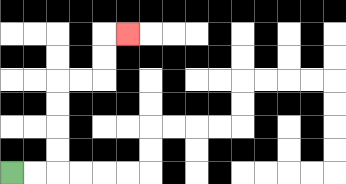{'start': '[0, 7]', 'end': '[5, 1]', 'path_directions': 'R,R,U,U,U,U,R,R,U,U,R', 'path_coordinates': '[[0, 7], [1, 7], [2, 7], [2, 6], [2, 5], [2, 4], [2, 3], [3, 3], [4, 3], [4, 2], [4, 1], [5, 1]]'}